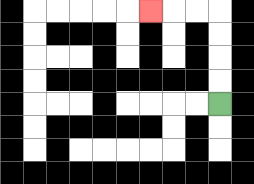{'start': '[9, 4]', 'end': '[6, 0]', 'path_directions': 'U,U,U,U,L,L,L', 'path_coordinates': '[[9, 4], [9, 3], [9, 2], [9, 1], [9, 0], [8, 0], [7, 0], [6, 0]]'}